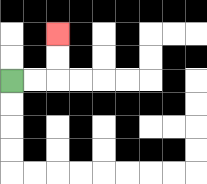{'start': '[0, 3]', 'end': '[2, 1]', 'path_directions': 'R,R,U,U', 'path_coordinates': '[[0, 3], [1, 3], [2, 3], [2, 2], [2, 1]]'}